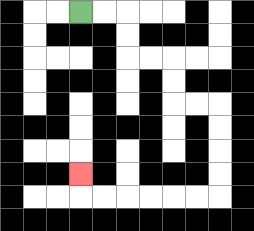{'start': '[3, 0]', 'end': '[3, 7]', 'path_directions': 'R,R,D,D,R,R,D,D,R,R,D,D,D,D,L,L,L,L,L,L,U', 'path_coordinates': '[[3, 0], [4, 0], [5, 0], [5, 1], [5, 2], [6, 2], [7, 2], [7, 3], [7, 4], [8, 4], [9, 4], [9, 5], [9, 6], [9, 7], [9, 8], [8, 8], [7, 8], [6, 8], [5, 8], [4, 8], [3, 8], [3, 7]]'}